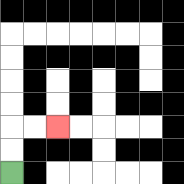{'start': '[0, 7]', 'end': '[2, 5]', 'path_directions': 'U,U,R,R', 'path_coordinates': '[[0, 7], [0, 6], [0, 5], [1, 5], [2, 5]]'}